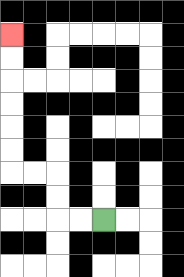{'start': '[4, 9]', 'end': '[0, 1]', 'path_directions': 'L,L,U,U,L,L,U,U,U,U,U,U', 'path_coordinates': '[[4, 9], [3, 9], [2, 9], [2, 8], [2, 7], [1, 7], [0, 7], [0, 6], [0, 5], [0, 4], [0, 3], [0, 2], [0, 1]]'}